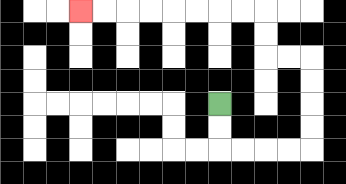{'start': '[9, 4]', 'end': '[3, 0]', 'path_directions': 'D,D,R,R,R,R,U,U,U,U,L,L,U,U,L,L,L,L,L,L,L,L', 'path_coordinates': '[[9, 4], [9, 5], [9, 6], [10, 6], [11, 6], [12, 6], [13, 6], [13, 5], [13, 4], [13, 3], [13, 2], [12, 2], [11, 2], [11, 1], [11, 0], [10, 0], [9, 0], [8, 0], [7, 0], [6, 0], [5, 0], [4, 0], [3, 0]]'}